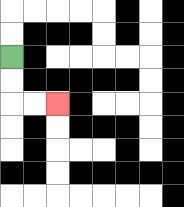{'start': '[0, 2]', 'end': '[2, 4]', 'path_directions': 'D,D,R,R', 'path_coordinates': '[[0, 2], [0, 3], [0, 4], [1, 4], [2, 4]]'}